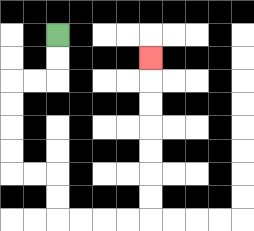{'start': '[2, 1]', 'end': '[6, 2]', 'path_directions': 'D,D,L,L,D,D,D,D,R,R,D,D,R,R,R,R,U,U,U,U,U,U,U', 'path_coordinates': '[[2, 1], [2, 2], [2, 3], [1, 3], [0, 3], [0, 4], [0, 5], [0, 6], [0, 7], [1, 7], [2, 7], [2, 8], [2, 9], [3, 9], [4, 9], [5, 9], [6, 9], [6, 8], [6, 7], [6, 6], [6, 5], [6, 4], [6, 3], [6, 2]]'}